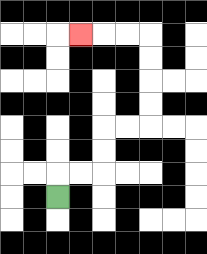{'start': '[2, 8]', 'end': '[3, 1]', 'path_directions': 'U,R,R,U,U,R,R,U,U,U,U,L,L,L', 'path_coordinates': '[[2, 8], [2, 7], [3, 7], [4, 7], [4, 6], [4, 5], [5, 5], [6, 5], [6, 4], [6, 3], [6, 2], [6, 1], [5, 1], [4, 1], [3, 1]]'}